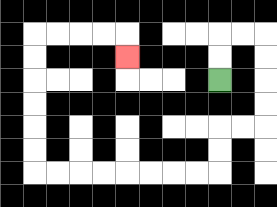{'start': '[9, 3]', 'end': '[5, 2]', 'path_directions': 'U,U,R,R,D,D,D,D,L,L,D,D,L,L,L,L,L,L,L,L,U,U,U,U,U,U,R,R,R,R,D', 'path_coordinates': '[[9, 3], [9, 2], [9, 1], [10, 1], [11, 1], [11, 2], [11, 3], [11, 4], [11, 5], [10, 5], [9, 5], [9, 6], [9, 7], [8, 7], [7, 7], [6, 7], [5, 7], [4, 7], [3, 7], [2, 7], [1, 7], [1, 6], [1, 5], [1, 4], [1, 3], [1, 2], [1, 1], [2, 1], [3, 1], [4, 1], [5, 1], [5, 2]]'}